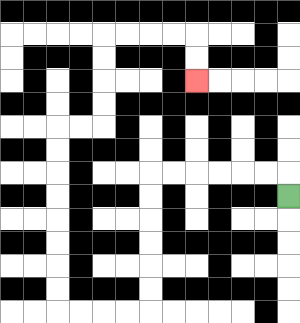{'start': '[12, 8]', 'end': '[8, 3]', 'path_directions': 'U,L,L,L,L,L,L,D,D,D,D,D,D,L,L,L,L,U,U,U,U,U,U,U,U,R,R,U,U,U,U,R,R,R,R,D,D', 'path_coordinates': '[[12, 8], [12, 7], [11, 7], [10, 7], [9, 7], [8, 7], [7, 7], [6, 7], [6, 8], [6, 9], [6, 10], [6, 11], [6, 12], [6, 13], [5, 13], [4, 13], [3, 13], [2, 13], [2, 12], [2, 11], [2, 10], [2, 9], [2, 8], [2, 7], [2, 6], [2, 5], [3, 5], [4, 5], [4, 4], [4, 3], [4, 2], [4, 1], [5, 1], [6, 1], [7, 1], [8, 1], [8, 2], [8, 3]]'}